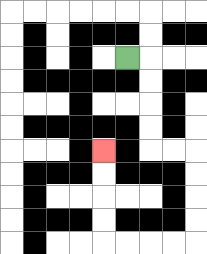{'start': '[5, 2]', 'end': '[4, 6]', 'path_directions': 'R,D,D,D,D,R,R,D,D,D,D,L,L,L,L,U,U,U,U', 'path_coordinates': '[[5, 2], [6, 2], [6, 3], [6, 4], [6, 5], [6, 6], [7, 6], [8, 6], [8, 7], [8, 8], [8, 9], [8, 10], [7, 10], [6, 10], [5, 10], [4, 10], [4, 9], [4, 8], [4, 7], [4, 6]]'}